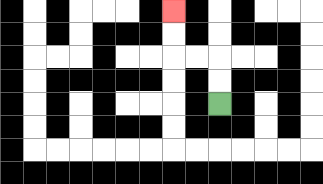{'start': '[9, 4]', 'end': '[7, 0]', 'path_directions': 'U,U,L,L,U,U', 'path_coordinates': '[[9, 4], [9, 3], [9, 2], [8, 2], [7, 2], [7, 1], [7, 0]]'}